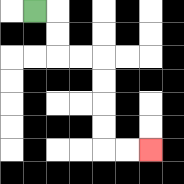{'start': '[1, 0]', 'end': '[6, 6]', 'path_directions': 'R,D,D,R,R,D,D,D,D,R,R', 'path_coordinates': '[[1, 0], [2, 0], [2, 1], [2, 2], [3, 2], [4, 2], [4, 3], [4, 4], [4, 5], [4, 6], [5, 6], [6, 6]]'}